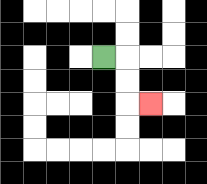{'start': '[4, 2]', 'end': '[6, 4]', 'path_directions': 'R,D,D,R', 'path_coordinates': '[[4, 2], [5, 2], [5, 3], [5, 4], [6, 4]]'}